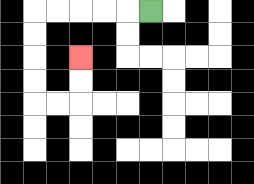{'start': '[6, 0]', 'end': '[3, 2]', 'path_directions': 'L,L,L,L,L,D,D,D,D,R,R,U,U', 'path_coordinates': '[[6, 0], [5, 0], [4, 0], [3, 0], [2, 0], [1, 0], [1, 1], [1, 2], [1, 3], [1, 4], [2, 4], [3, 4], [3, 3], [3, 2]]'}